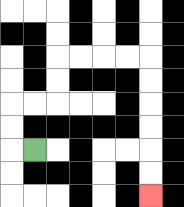{'start': '[1, 6]', 'end': '[6, 8]', 'path_directions': 'L,U,U,R,R,U,U,R,R,R,R,D,D,D,D,D,D', 'path_coordinates': '[[1, 6], [0, 6], [0, 5], [0, 4], [1, 4], [2, 4], [2, 3], [2, 2], [3, 2], [4, 2], [5, 2], [6, 2], [6, 3], [6, 4], [6, 5], [6, 6], [6, 7], [6, 8]]'}